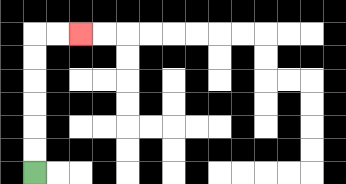{'start': '[1, 7]', 'end': '[3, 1]', 'path_directions': 'U,U,U,U,U,U,R,R', 'path_coordinates': '[[1, 7], [1, 6], [1, 5], [1, 4], [1, 3], [1, 2], [1, 1], [2, 1], [3, 1]]'}